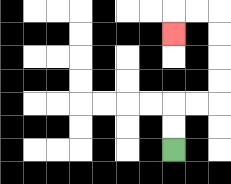{'start': '[7, 6]', 'end': '[7, 1]', 'path_directions': 'U,U,R,R,U,U,U,U,L,L,D', 'path_coordinates': '[[7, 6], [7, 5], [7, 4], [8, 4], [9, 4], [9, 3], [9, 2], [9, 1], [9, 0], [8, 0], [7, 0], [7, 1]]'}